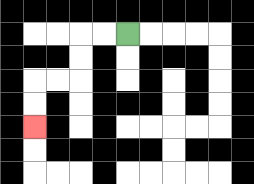{'start': '[5, 1]', 'end': '[1, 5]', 'path_directions': 'L,L,D,D,L,L,D,D', 'path_coordinates': '[[5, 1], [4, 1], [3, 1], [3, 2], [3, 3], [2, 3], [1, 3], [1, 4], [1, 5]]'}